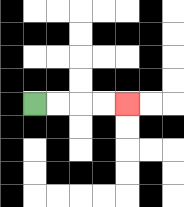{'start': '[1, 4]', 'end': '[5, 4]', 'path_directions': 'R,R,R,R', 'path_coordinates': '[[1, 4], [2, 4], [3, 4], [4, 4], [5, 4]]'}